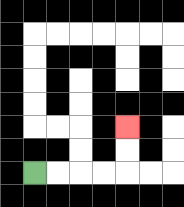{'start': '[1, 7]', 'end': '[5, 5]', 'path_directions': 'R,R,R,R,U,U', 'path_coordinates': '[[1, 7], [2, 7], [3, 7], [4, 7], [5, 7], [5, 6], [5, 5]]'}